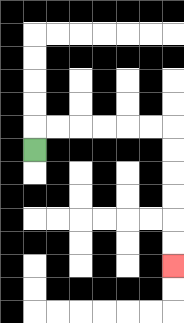{'start': '[1, 6]', 'end': '[7, 11]', 'path_directions': 'U,R,R,R,R,R,R,D,D,D,D,D,D', 'path_coordinates': '[[1, 6], [1, 5], [2, 5], [3, 5], [4, 5], [5, 5], [6, 5], [7, 5], [7, 6], [7, 7], [7, 8], [7, 9], [7, 10], [7, 11]]'}